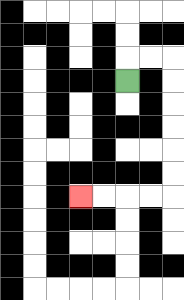{'start': '[5, 3]', 'end': '[3, 8]', 'path_directions': 'U,R,R,D,D,D,D,D,D,L,L,L,L', 'path_coordinates': '[[5, 3], [5, 2], [6, 2], [7, 2], [7, 3], [7, 4], [7, 5], [7, 6], [7, 7], [7, 8], [6, 8], [5, 8], [4, 8], [3, 8]]'}